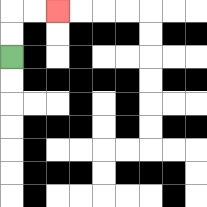{'start': '[0, 2]', 'end': '[2, 0]', 'path_directions': 'U,U,R,R', 'path_coordinates': '[[0, 2], [0, 1], [0, 0], [1, 0], [2, 0]]'}